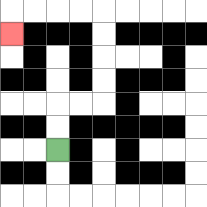{'start': '[2, 6]', 'end': '[0, 1]', 'path_directions': 'U,U,R,R,U,U,U,U,L,L,L,L,D', 'path_coordinates': '[[2, 6], [2, 5], [2, 4], [3, 4], [4, 4], [4, 3], [4, 2], [4, 1], [4, 0], [3, 0], [2, 0], [1, 0], [0, 0], [0, 1]]'}